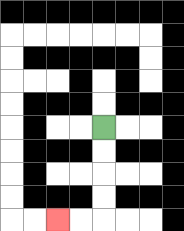{'start': '[4, 5]', 'end': '[2, 9]', 'path_directions': 'D,D,D,D,L,L', 'path_coordinates': '[[4, 5], [4, 6], [4, 7], [4, 8], [4, 9], [3, 9], [2, 9]]'}